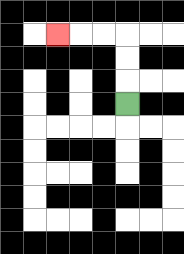{'start': '[5, 4]', 'end': '[2, 1]', 'path_directions': 'U,U,U,L,L,L', 'path_coordinates': '[[5, 4], [5, 3], [5, 2], [5, 1], [4, 1], [3, 1], [2, 1]]'}